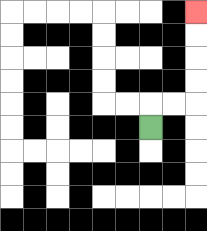{'start': '[6, 5]', 'end': '[8, 0]', 'path_directions': 'U,R,R,U,U,U,U', 'path_coordinates': '[[6, 5], [6, 4], [7, 4], [8, 4], [8, 3], [8, 2], [8, 1], [8, 0]]'}